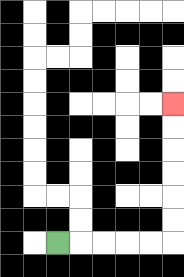{'start': '[2, 10]', 'end': '[7, 4]', 'path_directions': 'R,R,R,R,R,U,U,U,U,U,U', 'path_coordinates': '[[2, 10], [3, 10], [4, 10], [5, 10], [6, 10], [7, 10], [7, 9], [7, 8], [7, 7], [7, 6], [7, 5], [7, 4]]'}